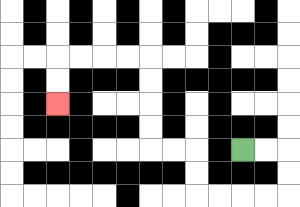{'start': '[10, 6]', 'end': '[2, 4]', 'path_directions': 'R,R,D,D,L,L,L,L,U,U,L,L,U,U,U,U,L,L,L,L,D,D', 'path_coordinates': '[[10, 6], [11, 6], [12, 6], [12, 7], [12, 8], [11, 8], [10, 8], [9, 8], [8, 8], [8, 7], [8, 6], [7, 6], [6, 6], [6, 5], [6, 4], [6, 3], [6, 2], [5, 2], [4, 2], [3, 2], [2, 2], [2, 3], [2, 4]]'}